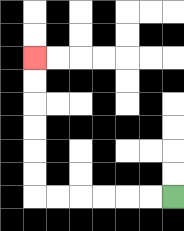{'start': '[7, 8]', 'end': '[1, 2]', 'path_directions': 'L,L,L,L,L,L,U,U,U,U,U,U', 'path_coordinates': '[[7, 8], [6, 8], [5, 8], [4, 8], [3, 8], [2, 8], [1, 8], [1, 7], [1, 6], [1, 5], [1, 4], [1, 3], [1, 2]]'}